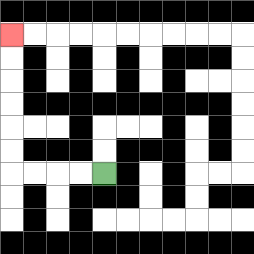{'start': '[4, 7]', 'end': '[0, 1]', 'path_directions': 'L,L,L,L,U,U,U,U,U,U', 'path_coordinates': '[[4, 7], [3, 7], [2, 7], [1, 7], [0, 7], [0, 6], [0, 5], [0, 4], [0, 3], [0, 2], [0, 1]]'}